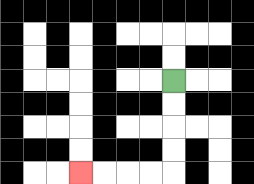{'start': '[7, 3]', 'end': '[3, 7]', 'path_directions': 'D,D,D,D,L,L,L,L', 'path_coordinates': '[[7, 3], [7, 4], [7, 5], [7, 6], [7, 7], [6, 7], [5, 7], [4, 7], [3, 7]]'}